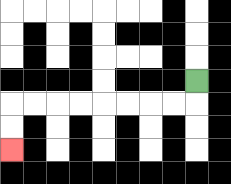{'start': '[8, 3]', 'end': '[0, 6]', 'path_directions': 'D,L,L,L,L,L,L,L,L,D,D', 'path_coordinates': '[[8, 3], [8, 4], [7, 4], [6, 4], [5, 4], [4, 4], [3, 4], [2, 4], [1, 4], [0, 4], [0, 5], [0, 6]]'}